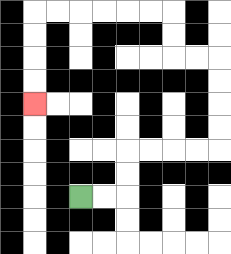{'start': '[3, 8]', 'end': '[1, 4]', 'path_directions': 'R,R,U,U,R,R,R,R,U,U,U,U,L,L,U,U,L,L,L,L,L,L,D,D,D,D', 'path_coordinates': '[[3, 8], [4, 8], [5, 8], [5, 7], [5, 6], [6, 6], [7, 6], [8, 6], [9, 6], [9, 5], [9, 4], [9, 3], [9, 2], [8, 2], [7, 2], [7, 1], [7, 0], [6, 0], [5, 0], [4, 0], [3, 0], [2, 0], [1, 0], [1, 1], [1, 2], [1, 3], [1, 4]]'}